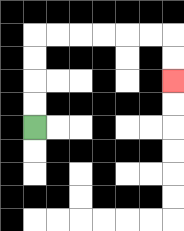{'start': '[1, 5]', 'end': '[7, 3]', 'path_directions': 'U,U,U,U,R,R,R,R,R,R,D,D', 'path_coordinates': '[[1, 5], [1, 4], [1, 3], [1, 2], [1, 1], [2, 1], [3, 1], [4, 1], [5, 1], [6, 1], [7, 1], [7, 2], [7, 3]]'}